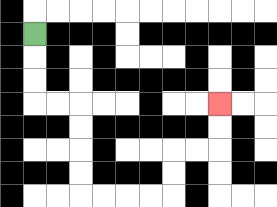{'start': '[1, 1]', 'end': '[9, 4]', 'path_directions': 'D,D,D,R,R,D,D,D,D,R,R,R,R,U,U,R,R,U,U', 'path_coordinates': '[[1, 1], [1, 2], [1, 3], [1, 4], [2, 4], [3, 4], [3, 5], [3, 6], [3, 7], [3, 8], [4, 8], [5, 8], [6, 8], [7, 8], [7, 7], [7, 6], [8, 6], [9, 6], [9, 5], [9, 4]]'}